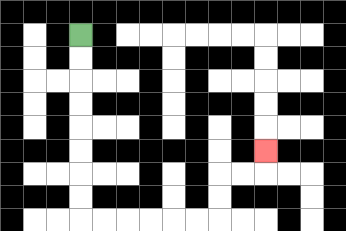{'start': '[3, 1]', 'end': '[11, 6]', 'path_directions': 'D,D,D,D,D,D,D,D,R,R,R,R,R,R,U,U,R,R,U', 'path_coordinates': '[[3, 1], [3, 2], [3, 3], [3, 4], [3, 5], [3, 6], [3, 7], [3, 8], [3, 9], [4, 9], [5, 9], [6, 9], [7, 9], [8, 9], [9, 9], [9, 8], [9, 7], [10, 7], [11, 7], [11, 6]]'}